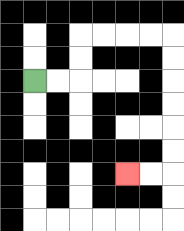{'start': '[1, 3]', 'end': '[5, 7]', 'path_directions': 'R,R,U,U,R,R,R,R,D,D,D,D,D,D,L,L', 'path_coordinates': '[[1, 3], [2, 3], [3, 3], [3, 2], [3, 1], [4, 1], [5, 1], [6, 1], [7, 1], [7, 2], [7, 3], [7, 4], [7, 5], [7, 6], [7, 7], [6, 7], [5, 7]]'}